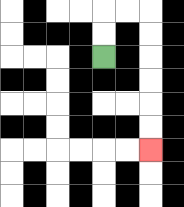{'start': '[4, 2]', 'end': '[6, 6]', 'path_directions': 'U,U,R,R,D,D,D,D,D,D', 'path_coordinates': '[[4, 2], [4, 1], [4, 0], [5, 0], [6, 0], [6, 1], [6, 2], [6, 3], [6, 4], [6, 5], [6, 6]]'}